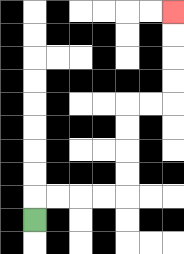{'start': '[1, 9]', 'end': '[7, 0]', 'path_directions': 'U,R,R,R,R,U,U,U,U,R,R,U,U,U,U', 'path_coordinates': '[[1, 9], [1, 8], [2, 8], [3, 8], [4, 8], [5, 8], [5, 7], [5, 6], [5, 5], [5, 4], [6, 4], [7, 4], [7, 3], [7, 2], [7, 1], [7, 0]]'}